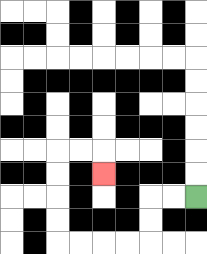{'start': '[8, 8]', 'end': '[4, 7]', 'path_directions': 'L,L,D,D,L,L,L,L,U,U,U,U,R,R,D', 'path_coordinates': '[[8, 8], [7, 8], [6, 8], [6, 9], [6, 10], [5, 10], [4, 10], [3, 10], [2, 10], [2, 9], [2, 8], [2, 7], [2, 6], [3, 6], [4, 6], [4, 7]]'}